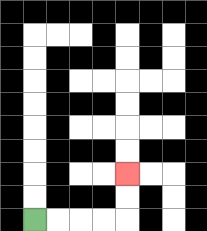{'start': '[1, 9]', 'end': '[5, 7]', 'path_directions': 'R,R,R,R,U,U', 'path_coordinates': '[[1, 9], [2, 9], [3, 9], [4, 9], [5, 9], [5, 8], [5, 7]]'}